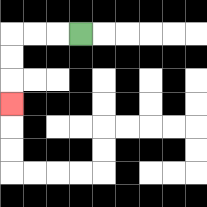{'start': '[3, 1]', 'end': '[0, 4]', 'path_directions': 'L,L,L,D,D,D', 'path_coordinates': '[[3, 1], [2, 1], [1, 1], [0, 1], [0, 2], [0, 3], [0, 4]]'}